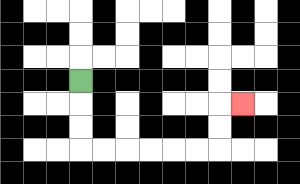{'start': '[3, 3]', 'end': '[10, 4]', 'path_directions': 'D,D,D,R,R,R,R,R,R,U,U,R', 'path_coordinates': '[[3, 3], [3, 4], [3, 5], [3, 6], [4, 6], [5, 6], [6, 6], [7, 6], [8, 6], [9, 6], [9, 5], [9, 4], [10, 4]]'}